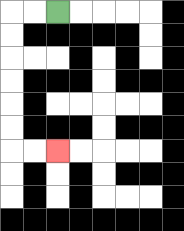{'start': '[2, 0]', 'end': '[2, 6]', 'path_directions': 'L,L,D,D,D,D,D,D,R,R', 'path_coordinates': '[[2, 0], [1, 0], [0, 0], [0, 1], [0, 2], [0, 3], [0, 4], [0, 5], [0, 6], [1, 6], [2, 6]]'}